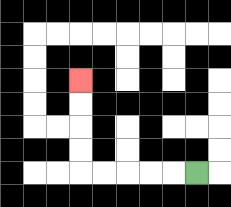{'start': '[8, 7]', 'end': '[3, 3]', 'path_directions': 'L,L,L,L,L,U,U,U,U', 'path_coordinates': '[[8, 7], [7, 7], [6, 7], [5, 7], [4, 7], [3, 7], [3, 6], [3, 5], [3, 4], [3, 3]]'}